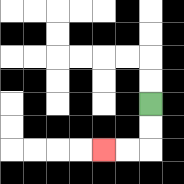{'start': '[6, 4]', 'end': '[4, 6]', 'path_directions': 'D,D,L,L', 'path_coordinates': '[[6, 4], [6, 5], [6, 6], [5, 6], [4, 6]]'}